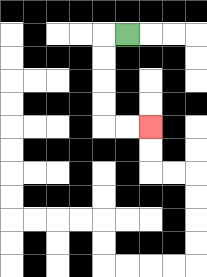{'start': '[5, 1]', 'end': '[6, 5]', 'path_directions': 'L,D,D,D,D,R,R', 'path_coordinates': '[[5, 1], [4, 1], [4, 2], [4, 3], [4, 4], [4, 5], [5, 5], [6, 5]]'}